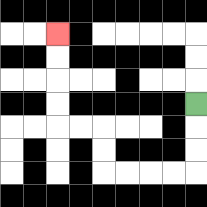{'start': '[8, 4]', 'end': '[2, 1]', 'path_directions': 'D,D,D,L,L,L,L,U,U,L,L,U,U,U,U', 'path_coordinates': '[[8, 4], [8, 5], [8, 6], [8, 7], [7, 7], [6, 7], [5, 7], [4, 7], [4, 6], [4, 5], [3, 5], [2, 5], [2, 4], [2, 3], [2, 2], [2, 1]]'}